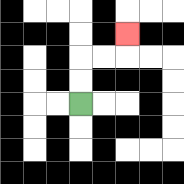{'start': '[3, 4]', 'end': '[5, 1]', 'path_directions': 'U,U,R,R,U', 'path_coordinates': '[[3, 4], [3, 3], [3, 2], [4, 2], [5, 2], [5, 1]]'}